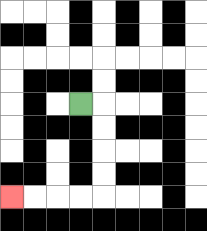{'start': '[3, 4]', 'end': '[0, 8]', 'path_directions': 'R,D,D,D,D,L,L,L,L', 'path_coordinates': '[[3, 4], [4, 4], [4, 5], [4, 6], [4, 7], [4, 8], [3, 8], [2, 8], [1, 8], [0, 8]]'}